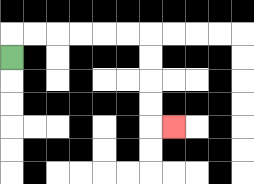{'start': '[0, 2]', 'end': '[7, 5]', 'path_directions': 'U,R,R,R,R,R,R,D,D,D,D,R', 'path_coordinates': '[[0, 2], [0, 1], [1, 1], [2, 1], [3, 1], [4, 1], [5, 1], [6, 1], [6, 2], [6, 3], [6, 4], [6, 5], [7, 5]]'}